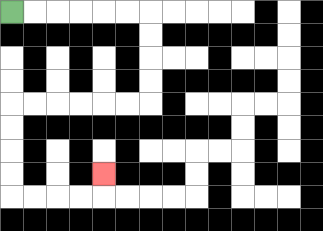{'start': '[0, 0]', 'end': '[4, 7]', 'path_directions': 'R,R,R,R,R,R,D,D,D,D,L,L,L,L,L,L,D,D,D,D,R,R,R,R,U', 'path_coordinates': '[[0, 0], [1, 0], [2, 0], [3, 0], [4, 0], [5, 0], [6, 0], [6, 1], [6, 2], [6, 3], [6, 4], [5, 4], [4, 4], [3, 4], [2, 4], [1, 4], [0, 4], [0, 5], [0, 6], [0, 7], [0, 8], [1, 8], [2, 8], [3, 8], [4, 8], [4, 7]]'}